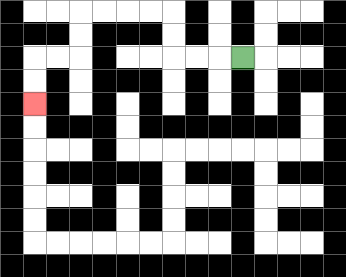{'start': '[10, 2]', 'end': '[1, 4]', 'path_directions': 'L,L,L,U,U,L,L,L,L,D,D,L,L,D,D', 'path_coordinates': '[[10, 2], [9, 2], [8, 2], [7, 2], [7, 1], [7, 0], [6, 0], [5, 0], [4, 0], [3, 0], [3, 1], [3, 2], [2, 2], [1, 2], [1, 3], [1, 4]]'}